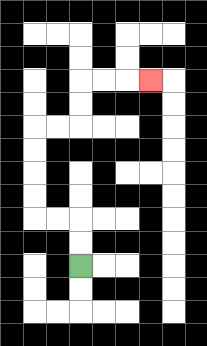{'start': '[3, 11]', 'end': '[6, 3]', 'path_directions': 'U,U,L,L,U,U,U,U,R,R,U,U,R,R,R', 'path_coordinates': '[[3, 11], [3, 10], [3, 9], [2, 9], [1, 9], [1, 8], [1, 7], [1, 6], [1, 5], [2, 5], [3, 5], [3, 4], [3, 3], [4, 3], [5, 3], [6, 3]]'}